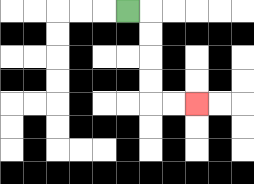{'start': '[5, 0]', 'end': '[8, 4]', 'path_directions': 'R,D,D,D,D,R,R', 'path_coordinates': '[[5, 0], [6, 0], [6, 1], [6, 2], [6, 3], [6, 4], [7, 4], [8, 4]]'}